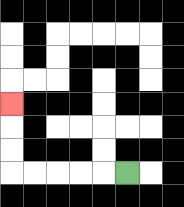{'start': '[5, 7]', 'end': '[0, 4]', 'path_directions': 'L,L,L,L,L,U,U,U', 'path_coordinates': '[[5, 7], [4, 7], [3, 7], [2, 7], [1, 7], [0, 7], [0, 6], [0, 5], [0, 4]]'}